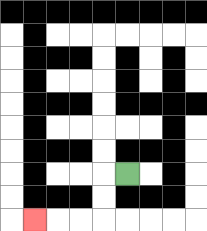{'start': '[5, 7]', 'end': '[1, 9]', 'path_directions': 'L,D,D,L,L,L', 'path_coordinates': '[[5, 7], [4, 7], [4, 8], [4, 9], [3, 9], [2, 9], [1, 9]]'}